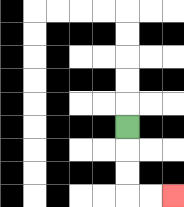{'start': '[5, 5]', 'end': '[7, 8]', 'path_directions': 'D,D,D,R,R', 'path_coordinates': '[[5, 5], [5, 6], [5, 7], [5, 8], [6, 8], [7, 8]]'}